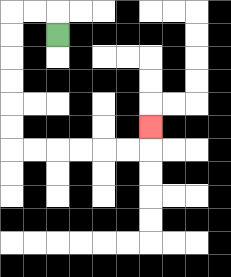{'start': '[2, 1]', 'end': '[6, 5]', 'path_directions': 'U,L,L,D,D,D,D,D,D,R,R,R,R,R,R,U', 'path_coordinates': '[[2, 1], [2, 0], [1, 0], [0, 0], [0, 1], [0, 2], [0, 3], [0, 4], [0, 5], [0, 6], [1, 6], [2, 6], [3, 6], [4, 6], [5, 6], [6, 6], [6, 5]]'}